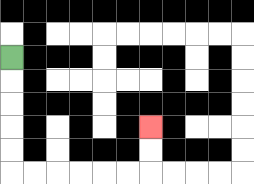{'start': '[0, 2]', 'end': '[6, 5]', 'path_directions': 'D,D,D,D,D,R,R,R,R,R,R,U,U', 'path_coordinates': '[[0, 2], [0, 3], [0, 4], [0, 5], [0, 6], [0, 7], [1, 7], [2, 7], [3, 7], [4, 7], [5, 7], [6, 7], [6, 6], [6, 5]]'}